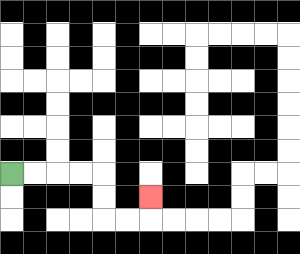{'start': '[0, 7]', 'end': '[6, 8]', 'path_directions': 'R,R,R,R,D,D,R,R,U', 'path_coordinates': '[[0, 7], [1, 7], [2, 7], [3, 7], [4, 7], [4, 8], [4, 9], [5, 9], [6, 9], [6, 8]]'}